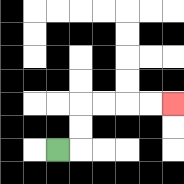{'start': '[2, 6]', 'end': '[7, 4]', 'path_directions': 'R,U,U,R,R,R,R', 'path_coordinates': '[[2, 6], [3, 6], [3, 5], [3, 4], [4, 4], [5, 4], [6, 4], [7, 4]]'}